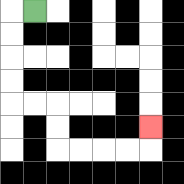{'start': '[1, 0]', 'end': '[6, 5]', 'path_directions': 'L,D,D,D,D,R,R,D,D,R,R,R,R,U', 'path_coordinates': '[[1, 0], [0, 0], [0, 1], [0, 2], [0, 3], [0, 4], [1, 4], [2, 4], [2, 5], [2, 6], [3, 6], [4, 6], [5, 6], [6, 6], [6, 5]]'}